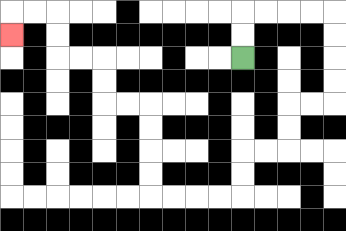{'start': '[10, 2]', 'end': '[0, 1]', 'path_directions': 'U,U,R,R,R,R,D,D,D,D,L,L,D,D,L,L,D,D,L,L,L,L,U,U,U,U,L,L,U,U,L,L,U,U,L,L,D', 'path_coordinates': '[[10, 2], [10, 1], [10, 0], [11, 0], [12, 0], [13, 0], [14, 0], [14, 1], [14, 2], [14, 3], [14, 4], [13, 4], [12, 4], [12, 5], [12, 6], [11, 6], [10, 6], [10, 7], [10, 8], [9, 8], [8, 8], [7, 8], [6, 8], [6, 7], [6, 6], [6, 5], [6, 4], [5, 4], [4, 4], [4, 3], [4, 2], [3, 2], [2, 2], [2, 1], [2, 0], [1, 0], [0, 0], [0, 1]]'}